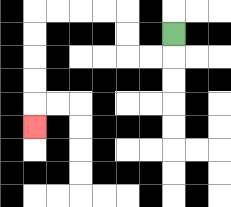{'start': '[7, 1]', 'end': '[1, 5]', 'path_directions': 'D,L,L,U,U,L,L,L,L,D,D,D,D,D', 'path_coordinates': '[[7, 1], [7, 2], [6, 2], [5, 2], [5, 1], [5, 0], [4, 0], [3, 0], [2, 0], [1, 0], [1, 1], [1, 2], [1, 3], [1, 4], [1, 5]]'}